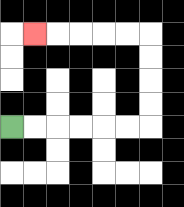{'start': '[0, 5]', 'end': '[1, 1]', 'path_directions': 'R,R,R,R,R,R,U,U,U,U,L,L,L,L,L', 'path_coordinates': '[[0, 5], [1, 5], [2, 5], [3, 5], [4, 5], [5, 5], [6, 5], [6, 4], [6, 3], [6, 2], [6, 1], [5, 1], [4, 1], [3, 1], [2, 1], [1, 1]]'}